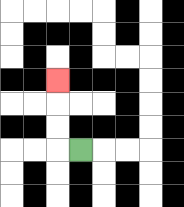{'start': '[3, 6]', 'end': '[2, 3]', 'path_directions': 'L,U,U,U', 'path_coordinates': '[[3, 6], [2, 6], [2, 5], [2, 4], [2, 3]]'}